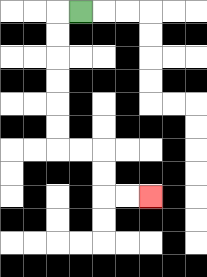{'start': '[3, 0]', 'end': '[6, 8]', 'path_directions': 'L,D,D,D,D,D,D,R,R,D,D,R,R', 'path_coordinates': '[[3, 0], [2, 0], [2, 1], [2, 2], [2, 3], [2, 4], [2, 5], [2, 6], [3, 6], [4, 6], [4, 7], [4, 8], [5, 8], [6, 8]]'}